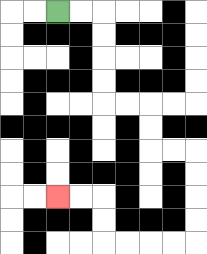{'start': '[2, 0]', 'end': '[2, 8]', 'path_directions': 'R,R,D,D,D,D,R,R,D,D,R,R,D,D,D,D,L,L,L,L,U,U,L,L', 'path_coordinates': '[[2, 0], [3, 0], [4, 0], [4, 1], [4, 2], [4, 3], [4, 4], [5, 4], [6, 4], [6, 5], [6, 6], [7, 6], [8, 6], [8, 7], [8, 8], [8, 9], [8, 10], [7, 10], [6, 10], [5, 10], [4, 10], [4, 9], [4, 8], [3, 8], [2, 8]]'}